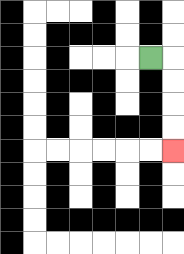{'start': '[6, 2]', 'end': '[7, 6]', 'path_directions': 'R,D,D,D,D', 'path_coordinates': '[[6, 2], [7, 2], [7, 3], [7, 4], [7, 5], [7, 6]]'}